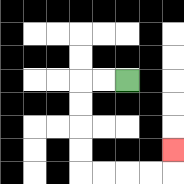{'start': '[5, 3]', 'end': '[7, 6]', 'path_directions': 'L,L,D,D,D,D,R,R,R,R,U', 'path_coordinates': '[[5, 3], [4, 3], [3, 3], [3, 4], [3, 5], [3, 6], [3, 7], [4, 7], [5, 7], [6, 7], [7, 7], [7, 6]]'}